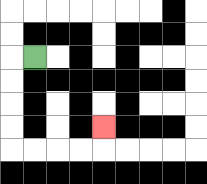{'start': '[1, 2]', 'end': '[4, 5]', 'path_directions': 'L,D,D,D,D,R,R,R,R,U', 'path_coordinates': '[[1, 2], [0, 2], [0, 3], [0, 4], [0, 5], [0, 6], [1, 6], [2, 6], [3, 6], [4, 6], [4, 5]]'}